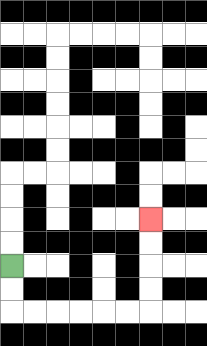{'start': '[0, 11]', 'end': '[6, 9]', 'path_directions': 'D,D,R,R,R,R,R,R,U,U,U,U', 'path_coordinates': '[[0, 11], [0, 12], [0, 13], [1, 13], [2, 13], [3, 13], [4, 13], [5, 13], [6, 13], [6, 12], [6, 11], [6, 10], [6, 9]]'}